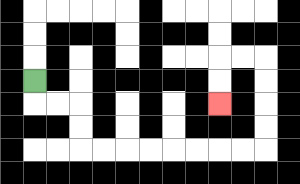{'start': '[1, 3]', 'end': '[9, 4]', 'path_directions': 'D,R,R,D,D,R,R,R,R,R,R,R,R,U,U,U,U,L,L,D,D', 'path_coordinates': '[[1, 3], [1, 4], [2, 4], [3, 4], [3, 5], [3, 6], [4, 6], [5, 6], [6, 6], [7, 6], [8, 6], [9, 6], [10, 6], [11, 6], [11, 5], [11, 4], [11, 3], [11, 2], [10, 2], [9, 2], [9, 3], [9, 4]]'}